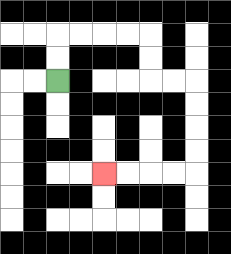{'start': '[2, 3]', 'end': '[4, 7]', 'path_directions': 'U,U,R,R,R,R,D,D,R,R,D,D,D,D,L,L,L,L', 'path_coordinates': '[[2, 3], [2, 2], [2, 1], [3, 1], [4, 1], [5, 1], [6, 1], [6, 2], [6, 3], [7, 3], [8, 3], [8, 4], [8, 5], [8, 6], [8, 7], [7, 7], [6, 7], [5, 7], [4, 7]]'}